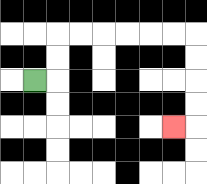{'start': '[1, 3]', 'end': '[7, 5]', 'path_directions': 'R,U,U,R,R,R,R,R,R,D,D,D,D,L', 'path_coordinates': '[[1, 3], [2, 3], [2, 2], [2, 1], [3, 1], [4, 1], [5, 1], [6, 1], [7, 1], [8, 1], [8, 2], [8, 3], [8, 4], [8, 5], [7, 5]]'}